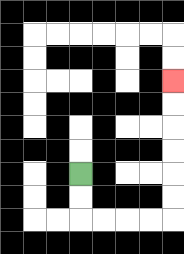{'start': '[3, 7]', 'end': '[7, 3]', 'path_directions': 'D,D,R,R,R,R,U,U,U,U,U,U', 'path_coordinates': '[[3, 7], [3, 8], [3, 9], [4, 9], [5, 9], [6, 9], [7, 9], [7, 8], [7, 7], [7, 6], [7, 5], [7, 4], [7, 3]]'}